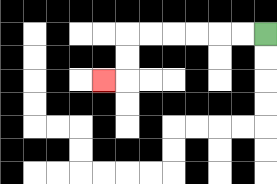{'start': '[11, 1]', 'end': '[4, 3]', 'path_directions': 'L,L,L,L,L,L,D,D,L', 'path_coordinates': '[[11, 1], [10, 1], [9, 1], [8, 1], [7, 1], [6, 1], [5, 1], [5, 2], [5, 3], [4, 3]]'}